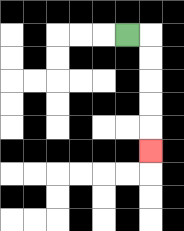{'start': '[5, 1]', 'end': '[6, 6]', 'path_directions': 'R,D,D,D,D,D', 'path_coordinates': '[[5, 1], [6, 1], [6, 2], [6, 3], [6, 4], [6, 5], [6, 6]]'}